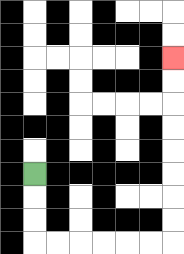{'start': '[1, 7]', 'end': '[7, 2]', 'path_directions': 'D,D,D,R,R,R,R,R,R,U,U,U,U,U,U,U,U', 'path_coordinates': '[[1, 7], [1, 8], [1, 9], [1, 10], [2, 10], [3, 10], [4, 10], [5, 10], [6, 10], [7, 10], [7, 9], [7, 8], [7, 7], [7, 6], [7, 5], [7, 4], [7, 3], [7, 2]]'}